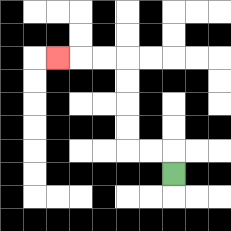{'start': '[7, 7]', 'end': '[2, 2]', 'path_directions': 'U,L,L,U,U,U,U,L,L,L', 'path_coordinates': '[[7, 7], [7, 6], [6, 6], [5, 6], [5, 5], [5, 4], [5, 3], [5, 2], [4, 2], [3, 2], [2, 2]]'}